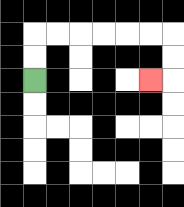{'start': '[1, 3]', 'end': '[6, 3]', 'path_directions': 'U,U,R,R,R,R,R,R,D,D,L', 'path_coordinates': '[[1, 3], [1, 2], [1, 1], [2, 1], [3, 1], [4, 1], [5, 1], [6, 1], [7, 1], [7, 2], [7, 3], [6, 3]]'}